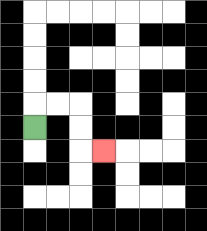{'start': '[1, 5]', 'end': '[4, 6]', 'path_directions': 'U,R,R,D,D,R', 'path_coordinates': '[[1, 5], [1, 4], [2, 4], [3, 4], [3, 5], [3, 6], [4, 6]]'}